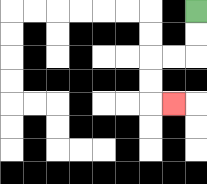{'start': '[8, 0]', 'end': '[7, 4]', 'path_directions': 'D,D,L,L,D,D,R', 'path_coordinates': '[[8, 0], [8, 1], [8, 2], [7, 2], [6, 2], [6, 3], [6, 4], [7, 4]]'}